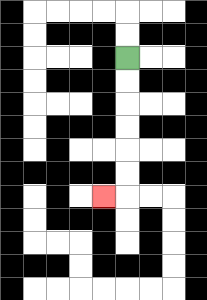{'start': '[5, 2]', 'end': '[4, 8]', 'path_directions': 'D,D,D,D,D,D,L', 'path_coordinates': '[[5, 2], [5, 3], [5, 4], [5, 5], [5, 6], [5, 7], [5, 8], [4, 8]]'}